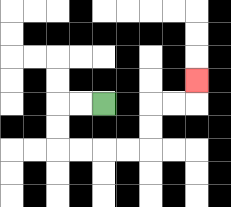{'start': '[4, 4]', 'end': '[8, 3]', 'path_directions': 'L,L,D,D,R,R,R,R,U,U,R,R,U', 'path_coordinates': '[[4, 4], [3, 4], [2, 4], [2, 5], [2, 6], [3, 6], [4, 6], [5, 6], [6, 6], [6, 5], [6, 4], [7, 4], [8, 4], [8, 3]]'}